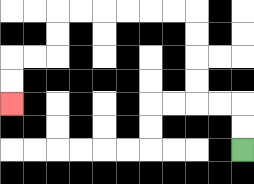{'start': '[10, 6]', 'end': '[0, 4]', 'path_directions': 'U,U,L,L,U,U,U,U,L,L,L,L,L,L,D,D,L,L,D,D', 'path_coordinates': '[[10, 6], [10, 5], [10, 4], [9, 4], [8, 4], [8, 3], [8, 2], [8, 1], [8, 0], [7, 0], [6, 0], [5, 0], [4, 0], [3, 0], [2, 0], [2, 1], [2, 2], [1, 2], [0, 2], [0, 3], [0, 4]]'}